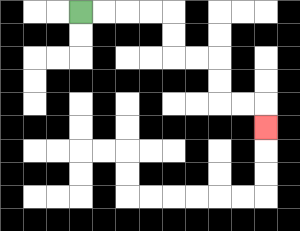{'start': '[3, 0]', 'end': '[11, 5]', 'path_directions': 'R,R,R,R,D,D,R,R,D,D,R,R,D', 'path_coordinates': '[[3, 0], [4, 0], [5, 0], [6, 0], [7, 0], [7, 1], [7, 2], [8, 2], [9, 2], [9, 3], [9, 4], [10, 4], [11, 4], [11, 5]]'}